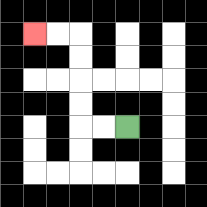{'start': '[5, 5]', 'end': '[1, 1]', 'path_directions': 'L,L,U,U,U,U,L,L', 'path_coordinates': '[[5, 5], [4, 5], [3, 5], [3, 4], [3, 3], [3, 2], [3, 1], [2, 1], [1, 1]]'}